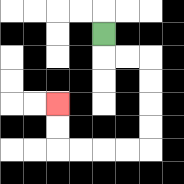{'start': '[4, 1]', 'end': '[2, 4]', 'path_directions': 'D,R,R,D,D,D,D,L,L,L,L,U,U', 'path_coordinates': '[[4, 1], [4, 2], [5, 2], [6, 2], [6, 3], [6, 4], [6, 5], [6, 6], [5, 6], [4, 6], [3, 6], [2, 6], [2, 5], [2, 4]]'}